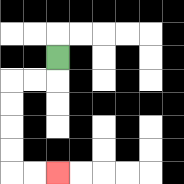{'start': '[2, 2]', 'end': '[2, 7]', 'path_directions': 'D,L,L,D,D,D,D,R,R', 'path_coordinates': '[[2, 2], [2, 3], [1, 3], [0, 3], [0, 4], [0, 5], [0, 6], [0, 7], [1, 7], [2, 7]]'}